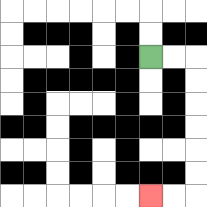{'start': '[6, 2]', 'end': '[6, 8]', 'path_directions': 'R,R,D,D,D,D,D,D,L,L', 'path_coordinates': '[[6, 2], [7, 2], [8, 2], [8, 3], [8, 4], [8, 5], [8, 6], [8, 7], [8, 8], [7, 8], [6, 8]]'}